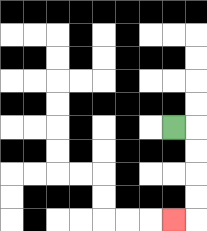{'start': '[7, 5]', 'end': '[7, 9]', 'path_directions': 'R,D,D,D,D,L', 'path_coordinates': '[[7, 5], [8, 5], [8, 6], [8, 7], [8, 8], [8, 9], [7, 9]]'}